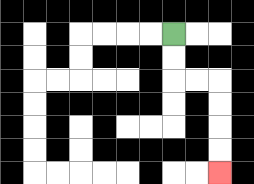{'start': '[7, 1]', 'end': '[9, 7]', 'path_directions': 'D,D,R,R,D,D,D,D', 'path_coordinates': '[[7, 1], [7, 2], [7, 3], [8, 3], [9, 3], [9, 4], [9, 5], [9, 6], [9, 7]]'}